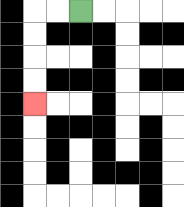{'start': '[3, 0]', 'end': '[1, 4]', 'path_directions': 'L,L,D,D,D,D', 'path_coordinates': '[[3, 0], [2, 0], [1, 0], [1, 1], [1, 2], [1, 3], [1, 4]]'}